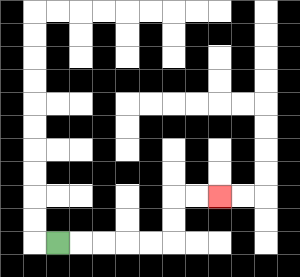{'start': '[2, 10]', 'end': '[9, 8]', 'path_directions': 'R,R,R,R,R,U,U,R,R', 'path_coordinates': '[[2, 10], [3, 10], [4, 10], [5, 10], [6, 10], [7, 10], [7, 9], [7, 8], [8, 8], [9, 8]]'}